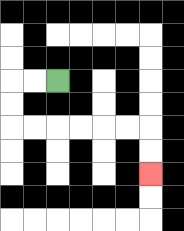{'start': '[2, 3]', 'end': '[6, 7]', 'path_directions': 'L,L,D,D,R,R,R,R,R,R,D,D', 'path_coordinates': '[[2, 3], [1, 3], [0, 3], [0, 4], [0, 5], [1, 5], [2, 5], [3, 5], [4, 5], [5, 5], [6, 5], [6, 6], [6, 7]]'}